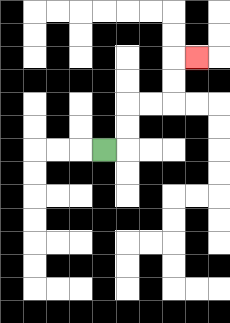{'start': '[4, 6]', 'end': '[8, 2]', 'path_directions': 'R,U,U,R,R,U,U,R', 'path_coordinates': '[[4, 6], [5, 6], [5, 5], [5, 4], [6, 4], [7, 4], [7, 3], [7, 2], [8, 2]]'}